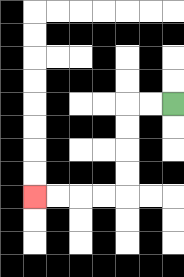{'start': '[7, 4]', 'end': '[1, 8]', 'path_directions': 'L,L,D,D,D,D,L,L,L,L', 'path_coordinates': '[[7, 4], [6, 4], [5, 4], [5, 5], [5, 6], [5, 7], [5, 8], [4, 8], [3, 8], [2, 8], [1, 8]]'}